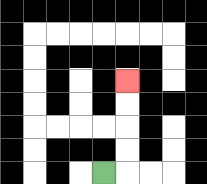{'start': '[4, 7]', 'end': '[5, 3]', 'path_directions': 'R,U,U,U,U', 'path_coordinates': '[[4, 7], [5, 7], [5, 6], [5, 5], [5, 4], [5, 3]]'}